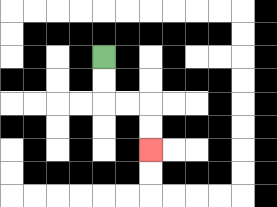{'start': '[4, 2]', 'end': '[6, 6]', 'path_directions': 'D,D,R,R,D,D', 'path_coordinates': '[[4, 2], [4, 3], [4, 4], [5, 4], [6, 4], [6, 5], [6, 6]]'}